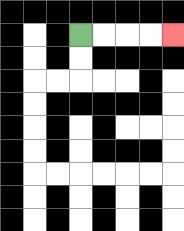{'start': '[3, 1]', 'end': '[7, 1]', 'path_directions': 'R,R,R,R', 'path_coordinates': '[[3, 1], [4, 1], [5, 1], [6, 1], [7, 1]]'}